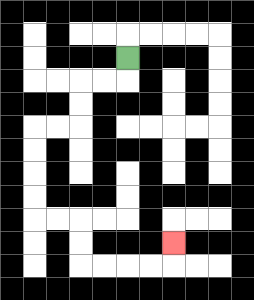{'start': '[5, 2]', 'end': '[7, 10]', 'path_directions': 'D,L,L,D,D,L,L,D,D,D,D,R,R,D,D,R,R,R,R,U', 'path_coordinates': '[[5, 2], [5, 3], [4, 3], [3, 3], [3, 4], [3, 5], [2, 5], [1, 5], [1, 6], [1, 7], [1, 8], [1, 9], [2, 9], [3, 9], [3, 10], [3, 11], [4, 11], [5, 11], [6, 11], [7, 11], [7, 10]]'}